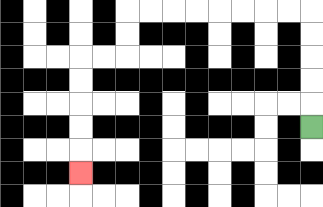{'start': '[13, 5]', 'end': '[3, 7]', 'path_directions': 'U,U,U,U,U,L,L,L,L,L,L,L,L,D,D,L,L,D,D,D,D,D', 'path_coordinates': '[[13, 5], [13, 4], [13, 3], [13, 2], [13, 1], [13, 0], [12, 0], [11, 0], [10, 0], [9, 0], [8, 0], [7, 0], [6, 0], [5, 0], [5, 1], [5, 2], [4, 2], [3, 2], [3, 3], [3, 4], [3, 5], [3, 6], [3, 7]]'}